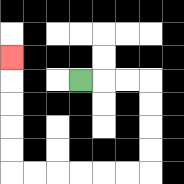{'start': '[3, 3]', 'end': '[0, 2]', 'path_directions': 'R,R,R,D,D,D,D,L,L,L,L,L,L,U,U,U,U,U', 'path_coordinates': '[[3, 3], [4, 3], [5, 3], [6, 3], [6, 4], [6, 5], [6, 6], [6, 7], [5, 7], [4, 7], [3, 7], [2, 7], [1, 7], [0, 7], [0, 6], [0, 5], [0, 4], [0, 3], [0, 2]]'}